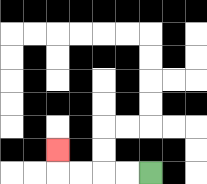{'start': '[6, 7]', 'end': '[2, 6]', 'path_directions': 'L,L,L,L,U', 'path_coordinates': '[[6, 7], [5, 7], [4, 7], [3, 7], [2, 7], [2, 6]]'}